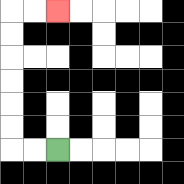{'start': '[2, 6]', 'end': '[2, 0]', 'path_directions': 'L,L,U,U,U,U,U,U,R,R', 'path_coordinates': '[[2, 6], [1, 6], [0, 6], [0, 5], [0, 4], [0, 3], [0, 2], [0, 1], [0, 0], [1, 0], [2, 0]]'}